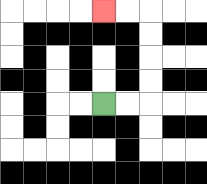{'start': '[4, 4]', 'end': '[4, 0]', 'path_directions': 'R,R,U,U,U,U,L,L', 'path_coordinates': '[[4, 4], [5, 4], [6, 4], [6, 3], [6, 2], [6, 1], [6, 0], [5, 0], [4, 0]]'}